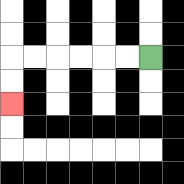{'start': '[6, 2]', 'end': '[0, 4]', 'path_directions': 'L,L,L,L,L,L,D,D', 'path_coordinates': '[[6, 2], [5, 2], [4, 2], [3, 2], [2, 2], [1, 2], [0, 2], [0, 3], [0, 4]]'}